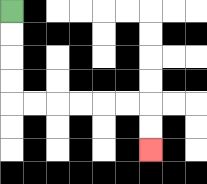{'start': '[0, 0]', 'end': '[6, 6]', 'path_directions': 'D,D,D,D,R,R,R,R,R,R,D,D', 'path_coordinates': '[[0, 0], [0, 1], [0, 2], [0, 3], [0, 4], [1, 4], [2, 4], [3, 4], [4, 4], [5, 4], [6, 4], [6, 5], [6, 6]]'}